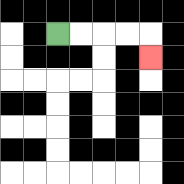{'start': '[2, 1]', 'end': '[6, 2]', 'path_directions': 'R,R,R,R,D', 'path_coordinates': '[[2, 1], [3, 1], [4, 1], [5, 1], [6, 1], [6, 2]]'}